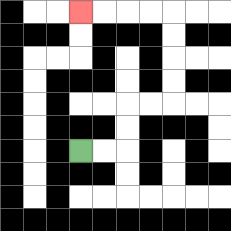{'start': '[3, 6]', 'end': '[3, 0]', 'path_directions': 'R,R,U,U,R,R,U,U,U,U,L,L,L,L', 'path_coordinates': '[[3, 6], [4, 6], [5, 6], [5, 5], [5, 4], [6, 4], [7, 4], [7, 3], [7, 2], [7, 1], [7, 0], [6, 0], [5, 0], [4, 0], [3, 0]]'}